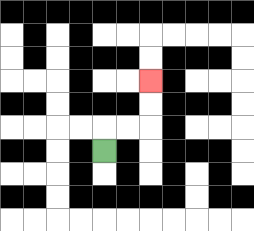{'start': '[4, 6]', 'end': '[6, 3]', 'path_directions': 'U,R,R,U,U', 'path_coordinates': '[[4, 6], [4, 5], [5, 5], [6, 5], [6, 4], [6, 3]]'}